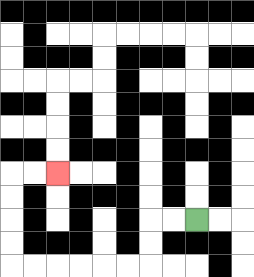{'start': '[8, 9]', 'end': '[2, 7]', 'path_directions': 'L,L,D,D,L,L,L,L,L,L,U,U,U,U,R,R', 'path_coordinates': '[[8, 9], [7, 9], [6, 9], [6, 10], [6, 11], [5, 11], [4, 11], [3, 11], [2, 11], [1, 11], [0, 11], [0, 10], [0, 9], [0, 8], [0, 7], [1, 7], [2, 7]]'}